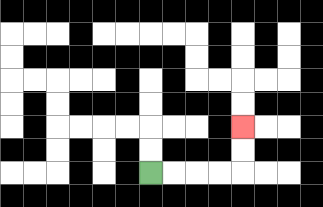{'start': '[6, 7]', 'end': '[10, 5]', 'path_directions': 'R,R,R,R,U,U', 'path_coordinates': '[[6, 7], [7, 7], [8, 7], [9, 7], [10, 7], [10, 6], [10, 5]]'}